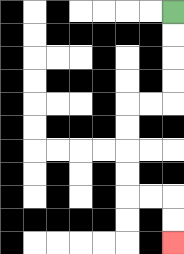{'start': '[7, 0]', 'end': '[7, 10]', 'path_directions': 'D,D,D,D,L,L,D,D,D,D,R,R,D,D', 'path_coordinates': '[[7, 0], [7, 1], [7, 2], [7, 3], [7, 4], [6, 4], [5, 4], [5, 5], [5, 6], [5, 7], [5, 8], [6, 8], [7, 8], [7, 9], [7, 10]]'}